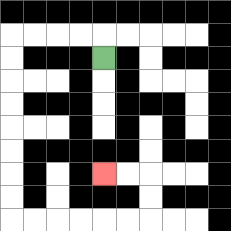{'start': '[4, 2]', 'end': '[4, 7]', 'path_directions': 'U,L,L,L,L,D,D,D,D,D,D,D,D,R,R,R,R,R,R,U,U,L,L', 'path_coordinates': '[[4, 2], [4, 1], [3, 1], [2, 1], [1, 1], [0, 1], [0, 2], [0, 3], [0, 4], [0, 5], [0, 6], [0, 7], [0, 8], [0, 9], [1, 9], [2, 9], [3, 9], [4, 9], [5, 9], [6, 9], [6, 8], [6, 7], [5, 7], [4, 7]]'}